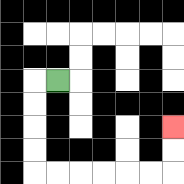{'start': '[2, 3]', 'end': '[7, 5]', 'path_directions': 'L,D,D,D,D,R,R,R,R,R,R,U,U', 'path_coordinates': '[[2, 3], [1, 3], [1, 4], [1, 5], [1, 6], [1, 7], [2, 7], [3, 7], [4, 7], [5, 7], [6, 7], [7, 7], [7, 6], [7, 5]]'}